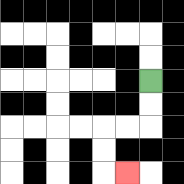{'start': '[6, 3]', 'end': '[5, 7]', 'path_directions': 'D,D,L,L,D,D,R', 'path_coordinates': '[[6, 3], [6, 4], [6, 5], [5, 5], [4, 5], [4, 6], [4, 7], [5, 7]]'}